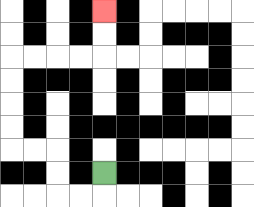{'start': '[4, 7]', 'end': '[4, 0]', 'path_directions': 'D,L,L,U,U,L,L,U,U,U,U,R,R,R,R,U,U', 'path_coordinates': '[[4, 7], [4, 8], [3, 8], [2, 8], [2, 7], [2, 6], [1, 6], [0, 6], [0, 5], [0, 4], [0, 3], [0, 2], [1, 2], [2, 2], [3, 2], [4, 2], [4, 1], [4, 0]]'}